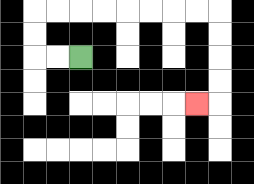{'start': '[3, 2]', 'end': '[8, 4]', 'path_directions': 'L,L,U,U,R,R,R,R,R,R,R,R,D,D,D,D,L', 'path_coordinates': '[[3, 2], [2, 2], [1, 2], [1, 1], [1, 0], [2, 0], [3, 0], [4, 0], [5, 0], [6, 0], [7, 0], [8, 0], [9, 0], [9, 1], [9, 2], [9, 3], [9, 4], [8, 4]]'}